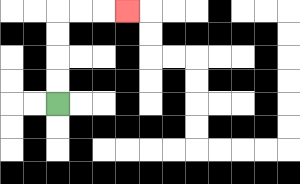{'start': '[2, 4]', 'end': '[5, 0]', 'path_directions': 'U,U,U,U,R,R,R', 'path_coordinates': '[[2, 4], [2, 3], [2, 2], [2, 1], [2, 0], [3, 0], [4, 0], [5, 0]]'}